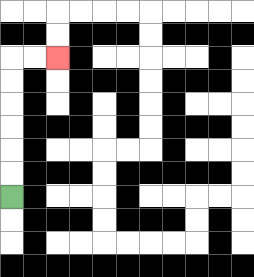{'start': '[0, 8]', 'end': '[2, 2]', 'path_directions': 'U,U,U,U,U,U,R,R', 'path_coordinates': '[[0, 8], [0, 7], [0, 6], [0, 5], [0, 4], [0, 3], [0, 2], [1, 2], [2, 2]]'}